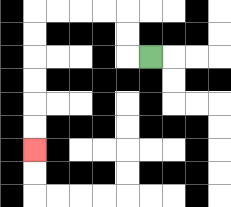{'start': '[6, 2]', 'end': '[1, 6]', 'path_directions': 'L,U,U,L,L,L,L,D,D,D,D,D,D', 'path_coordinates': '[[6, 2], [5, 2], [5, 1], [5, 0], [4, 0], [3, 0], [2, 0], [1, 0], [1, 1], [1, 2], [1, 3], [1, 4], [1, 5], [1, 6]]'}